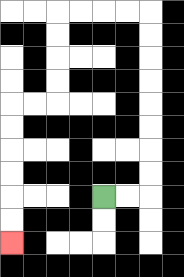{'start': '[4, 8]', 'end': '[0, 10]', 'path_directions': 'R,R,U,U,U,U,U,U,U,U,L,L,L,L,D,D,D,D,L,L,D,D,D,D,D,D', 'path_coordinates': '[[4, 8], [5, 8], [6, 8], [6, 7], [6, 6], [6, 5], [6, 4], [6, 3], [6, 2], [6, 1], [6, 0], [5, 0], [4, 0], [3, 0], [2, 0], [2, 1], [2, 2], [2, 3], [2, 4], [1, 4], [0, 4], [0, 5], [0, 6], [0, 7], [0, 8], [0, 9], [0, 10]]'}